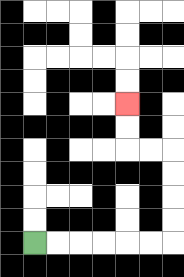{'start': '[1, 10]', 'end': '[5, 4]', 'path_directions': 'R,R,R,R,R,R,U,U,U,U,L,L,U,U', 'path_coordinates': '[[1, 10], [2, 10], [3, 10], [4, 10], [5, 10], [6, 10], [7, 10], [7, 9], [7, 8], [7, 7], [7, 6], [6, 6], [5, 6], [5, 5], [5, 4]]'}